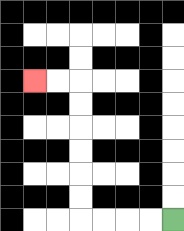{'start': '[7, 9]', 'end': '[1, 3]', 'path_directions': 'L,L,L,L,U,U,U,U,U,U,L,L', 'path_coordinates': '[[7, 9], [6, 9], [5, 9], [4, 9], [3, 9], [3, 8], [3, 7], [3, 6], [3, 5], [3, 4], [3, 3], [2, 3], [1, 3]]'}